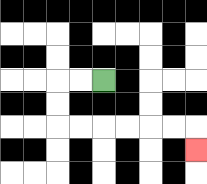{'start': '[4, 3]', 'end': '[8, 6]', 'path_directions': 'L,L,D,D,R,R,R,R,R,R,D', 'path_coordinates': '[[4, 3], [3, 3], [2, 3], [2, 4], [2, 5], [3, 5], [4, 5], [5, 5], [6, 5], [7, 5], [8, 5], [8, 6]]'}